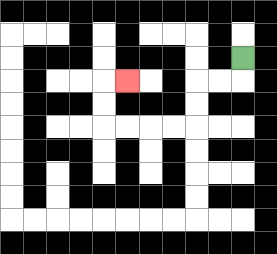{'start': '[10, 2]', 'end': '[5, 3]', 'path_directions': 'D,L,L,D,D,L,L,L,L,U,U,R', 'path_coordinates': '[[10, 2], [10, 3], [9, 3], [8, 3], [8, 4], [8, 5], [7, 5], [6, 5], [5, 5], [4, 5], [4, 4], [4, 3], [5, 3]]'}